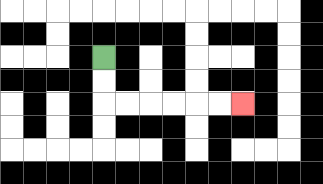{'start': '[4, 2]', 'end': '[10, 4]', 'path_directions': 'D,D,R,R,R,R,R,R', 'path_coordinates': '[[4, 2], [4, 3], [4, 4], [5, 4], [6, 4], [7, 4], [8, 4], [9, 4], [10, 4]]'}